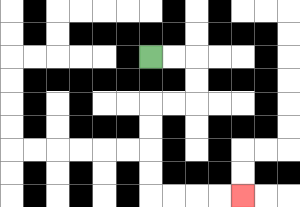{'start': '[6, 2]', 'end': '[10, 8]', 'path_directions': 'R,R,D,D,L,L,D,D,D,D,R,R,R,R', 'path_coordinates': '[[6, 2], [7, 2], [8, 2], [8, 3], [8, 4], [7, 4], [6, 4], [6, 5], [6, 6], [6, 7], [6, 8], [7, 8], [8, 8], [9, 8], [10, 8]]'}